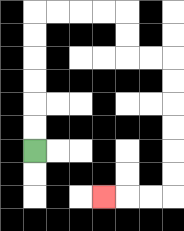{'start': '[1, 6]', 'end': '[4, 8]', 'path_directions': 'U,U,U,U,U,U,R,R,R,R,D,D,R,R,D,D,D,D,D,D,L,L,L', 'path_coordinates': '[[1, 6], [1, 5], [1, 4], [1, 3], [1, 2], [1, 1], [1, 0], [2, 0], [3, 0], [4, 0], [5, 0], [5, 1], [5, 2], [6, 2], [7, 2], [7, 3], [7, 4], [7, 5], [7, 6], [7, 7], [7, 8], [6, 8], [5, 8], [4, 8]]'}